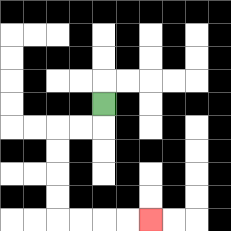{'start': '[4, 4]', 'end': '[6, 9]', 'path_directions': 'D,L,L,D,D,D,D,R,R,R,R', 'path_coordinates': '[[4, 4], [4, 5], [3, 5], [2, 5], [2, 6], [2, 7], [2, 8], [2, 9], [3, 9], [4, 9], [5, 9], [6, 9]]'}